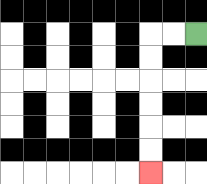{'start': '[8, 1]', 'end': '[6, 7]', 'path_directions': 'L,L,D,D,D,D,D,D', 'path_coordinates': '[[8, 1], [7, 1], [6, 1], [6, 2], [6, 3], [6, 4], [6, 5], [6, 6], [6, 7]]'}